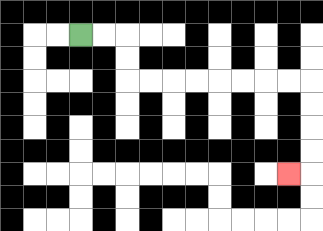{'start': '[3, 1]', 'end': '[12, 7]', 'path_directions': 'R,R,D,D,R,R,R,R,R,R,R,R,D,D,D,D,L', 'path_coordinates': '[[3, 1], [4, 1], [5, 1], [5, 2], [5, 3], [6, 3], [7, 3], [8, 3], [9, 3], [10, 3], [11, 3], [12, 3], [13, 3], [13, 4], [13, 5], [13, 6], [13, 7], [12, 7]]'}